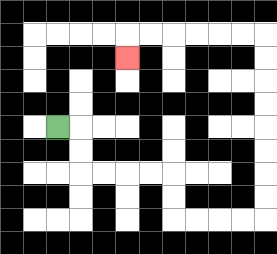{'start': '[2, 5]', 'end': '[5, 2]', 'path_directions': 'R,D,D,R,R,R,R,D,D,R,R,R,R,U,U,U,U,U,U,U,U,L,L,L,L,L,L,D', 'path_coordinates': '[[2, 5], [3, 5], [3, 6], [3, 7], [4, 7], [5, 7], [6, 7], [7, 7], [7, 8], [7, 9], [8, 9], [9, 9], [10, 9], [11, 9], [11, 8], [11, 7], [11, 6], [11, 5], [11, 4], [11, 3], [11, 2], [11, 1], [10, 1], [9, 1], [8, 1], [7, 1], [6, 1], [5, 1], [5, 2]]'}